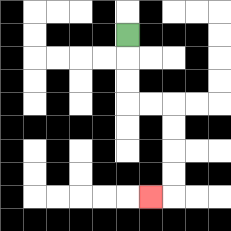{'start': '[5, 1]', 'end': '[6, 8]', 'path_directions': 'D,D,D,R,R,D,D,D,D,L', 'path_coordinates': '[[5, 1], [5, 2], [5, 3], [5, 4], [6, 4], [7, 4], [7, 5], [7, 6], [7, 7], [7, 8], [6, 8]]'}